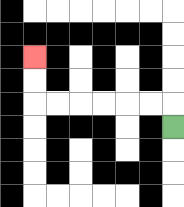{'start': '[7, 5]', 'end': '[1, 2]', 'path_directions': 'U,L,L,L,L,L,L,U,U', 'path_coordinates': '[[7, 5], [7, 4], [6, 4], [5, 4], [4, 4], [3, 4], [2, 4], [1, 4], [1, 3], [1, 2]]'}